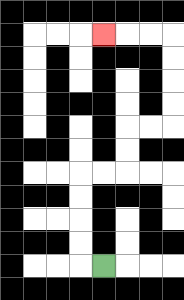{'start': '[4, 11]', 'end': '[4, 1]', 'path_directions': 'L,U,U,U,U,R,R,U,U,R,R,U,U,U,U,L,L,L', 'path_coordinates': '[[4, 11], [3, 11], [3, 10], [3, 9], [3, 8], [3, 7], [4, 7], [5, 7], [5, 6], [5, 5], [6, 5], [7, 5], [7, 4], [7, 3], [7, 2], [7, 1], [6, 1], [5, 1], [4, 1]]'}